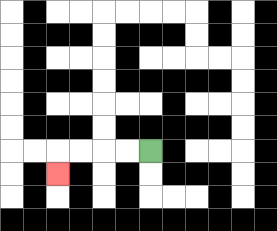{'start': '[6, 6]', 'end': '[2, 7]', 'path_directions': 'L,L,L,L,D', 'path_coordinates': '[[6, 6], [5, 6], [4, 6], [3, 6], [2, 6], [2, 7]]'}